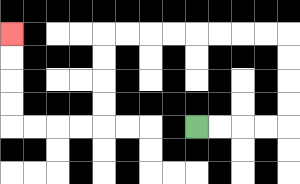{'start': '[8, 5]', 'end': '[0, 1]', 'path_directions': 'R,R,R,R,U,U,U,U,L,L,L,L,L,L,L,L,D,D,D,D,L,L,L,L,U,U,U,U', 'path_coordinates': '[[8, 5], [9, 5], [10, 5], [11, 5], [12, 5], [12, 4], [12, 3], [12, 2], [12, 1], [11, 1], [10, 1], [9, 1], [8, 1], [7, 1], [6, 1], [5, 1], [4, 1], [4, 2], [4, 3], [4, 4], [4, 5], [3, 5], [2, 5], [1, 5], [0, 5], [0, 4], [0, 3], [0, 2], [0, 1]]'}